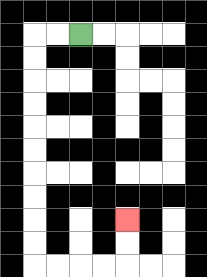{'start': '[3, 1]', 'end': '[5, 9]', 'path_directions': 'L,L,D,D,D,D,D,D,D,D,D,D,R,R,R,R,U,U', 'path_coordinates': '[[3, 1], [2, 1], [1, 1], [1, 2], [1, 3], [1, 4], [1, 5], [1, 6], [1, 7], [1, 8], [1, 9], [1, 10], [1, 11], [2, 11], [3, 11], [4, 11], [5, 11], [5, 10], [5, 9]]'}